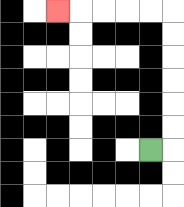{'start': '[6, 6]', 'end': '[2, 0]', 'path_directions': 'R,U,U,U,U,U,U,L,L,L,L,L', 'path_coordinates': '[[6, 6], [7, 6], [7, 5], [7, 4], [7, 3], [7, 2], [7, 1], [7, 0], [6, 0], [5, 0], [4, 0], [3, 0], [2, 0]]'}